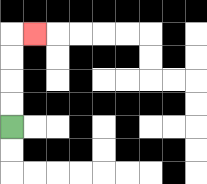{'start': '[0, 5]', 'end': '[1, 1]', 'path_directions': 'U,U,U,U,R', 'path_coordinates': '[[0, 5], [0, 4], [0, 3], [0, 2], [0, 1], [1, 1]]'}